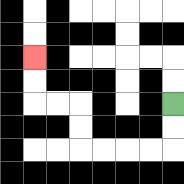{'start': '[7, 4]', 'end': '[1, 2]', 'path_directions': 'D,D,L,L,L,L,U,U,L,L,U,U', 'path_coordinates': '[[7, 4], [7, 5], [7, 6], [6, 6], [5, 6], [4, 6], [3, 6], [3, 5], [3, 4], [2, 4], [1, 4], [1, 3], [1, 2]]'}